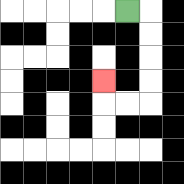{'start': '[5, 0]', 'end': '[4, 3]', 'path_directions': 'R,D,D,D,D,L,L,U', 'path_coordinates': '[[5, 0], [6, 0], [6, 1], [6, 2], [6, 3], [6, 4], [5, 4], [4, 4], [4, 3]]'}